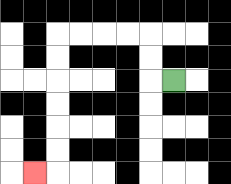{'start': '[7, 3]', 'end': '[1, 7]', 'path_directions': 'L,U,U,L,L,L,L,D,D,D,D,D,D,L', 'path_coordinates': '[[7, 3], [6, 3], [6, 2], [6, 1], [5, 1], [4, 1], [3, 1], [2, 1], [2, 2], [2, 3], [2, 4], [2, 5], [2, 6], [2, 7], [1, 7]]'}